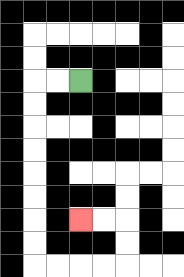{'start': '[3, 3]', 'end': '[3, 9]', 'path_directions': 'L,L,D,D,D,D,D,D,D,D,R,R,R,R,U,U,L,L', 'path_coordinates': '[[3, 3], [2, 3], [1, 3], [1, 4], [1, 5], [1, 6], [1, 7], [1, 8], [1, 9], [1, 10], [1, 11], [2, 11], [3, 11], [4, 11], [5, 11], [5, 10], [5, 9], [4, 9], [3, 9]]'}